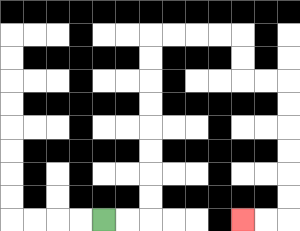{'start': '[4, 9]', 'end': '[10, 9]', 'path_directions': 'R,R,U,U,U,U,U,U,U,U,R,R,R,R,D,D,R,R,D,D,D,D,D,D,L,L', 'path_coordinates': '[[4, 9], [5, 9], [6, 9], [6, 8], [6, 7], [6, 6], [6, 5], [6, 4], [6, 3], [6, 2], [6, 1], [7, 1], [8, 1], [9, 1], [10, 1], [10, 2], [10, 3], [11, 3], [12, 3], [12, 4], [12, 5], [12, 6], [12, 7], [12, 8], [12, 9], [11, 9], [10, 9]]'}